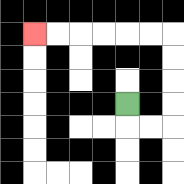{'start': '[5, 4]', 'end': '[1, 1]', 'path_directions': 'D,R,R,U,U,U,U,L,L,L,L,L,L', 'path_coordinates': '[[5, 4], [5, 5], [6, 5], [7, 5], [7, 4], [7, 3], [7, 2], [7, 1], [6, 1], [5, 1], [4, 1], [3, 1], [2, 1], [1, 1]]'}